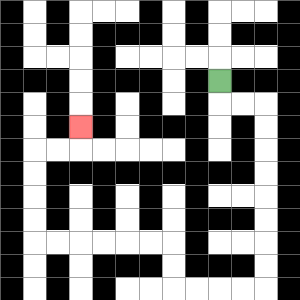{'start': '[9, 3]', 'end': '[3, 5]', 'path_directions': 'D,R,R,D,D,D,D,D,D,D,D,L,L,L,L,U,U,L,L,L,L,L,L,U,U,U,U,R,R,U', 'path_coordinates': '[[9, 3], [9, 4], [10, 4], [11, 4], [11, 5], [11, 6], [11, 7], [11, 8], [11, 9], [11, 10], [11, 11], [11, 12], [10, 12], [9, 12], [8, 12], [7, 12], [7, 11], [7, 10], [6, 10], [5, 10], [4, 10], [3, 10], [2, 10], [1, 10], [1, 9], [1, 8], [1, 7], [1, 6], [2, 6], [3, 6], [3, 5]]'}